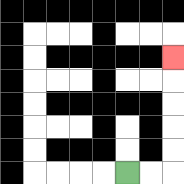{'start': '[5, 7]', 'end': '[7, 2]', 'path_directions': 'R,R,U,U,U,U,U', 'path_coordinates': '[[5, 7], [6, 7], [7, 7], [7, 6], [7, 5], [7, 4], [7, 3], [7, 2]]'}